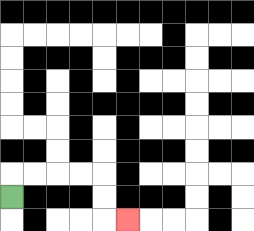{'start': '[0, 8]', 'end': '[5, 9]', 'path_directions': 'U,R,R,R,R,D,D,R', 'path_coordinates': '[[0, 8], [0, 7], [1, 7], [2, 7], [3, 7], [4, 7], [4, 8], [4, 9], [5, 9]]'}